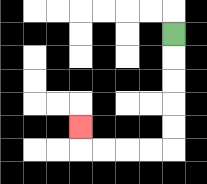{'start': '[7, 1]', 'end': '[3, 5]', 'path_directions': 'D,D,D,D,D,L,L,L,L,U', 'path_coordinates': '[[7, 1], [7, 2], [7, 3], [7, 4], [7, 5], [7, 6], [6, 6], [5, 6], [4, 6], [3, 6], [3, 5]]'}